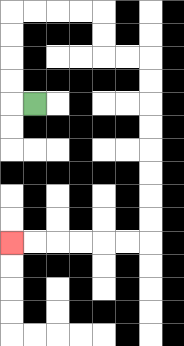{'start': '[1, 4]', 'end': '[0, 10]', 'path_directions': 'L,U,U,U,U,R,R,R,R,D,D,R,R,D,D,D,D,D,D,D,D,L,L,L,L,L,L', 'path_coordinates': '[[1, 4], [0, 4], [0, 3], [0, 2], [0, 1], [0, 0], [1, 0], [2, 0], [3, 0], [4, 0], [4, 1], [4, 2], [5, 2], [6, 2], [6, 3], [6, 4], [6, 5], [6, 6], [6, 7], [6, 8], [6, 9], [6, 10], [5, 10], [4, 10], [3, 10], [2, 10], [1, 10], [0, 10]]'}